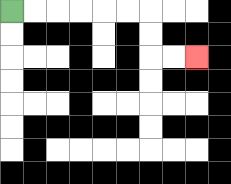{'start': '[0, 0]', 'end': '[8, 2]', 'path_directions': 'R,R,R,R,R,R,D,D,R,R', 'path_coordinates': '[[0, 0], [1, 0], [2, 0], [3, 0], [4, 0], [5, 0], [6, 0], [6, 1], [6, 2], [7, 2], [8, 2]]'}